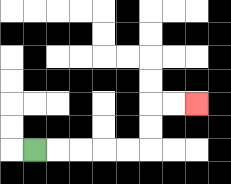{'start': '[1, 6]', 'end': '[8, 4]', 'path_directions': 'R,R,R,R,R,U,U,R,R', 'path_coordinates': '[[1, 6], [2, 6], [3, 6], [4, 6], [5, 6], [6, 6], [6, 5], [6, 4], [7, 4], [8, 4]]'}